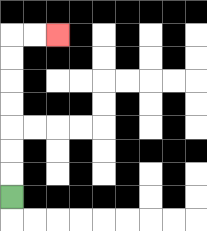{'start': '[0, 8]', 'end': '[2, 1]', 'path_directions': 'U,U,U,U,U,U,U,R,R', 'path_coordinates': '[[0, 8], [0, 7], [0, 6], [0, 5], [0, 4], [0, 3], [0, 2], [0, 1], [1, 1], [2, 1]]'}